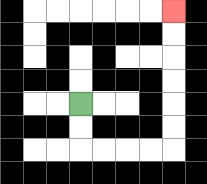{'start': '[3, 4]', 'end': '[7, 0]', 'path_directions': 'D,D,R,R,R,R,U,U,U,U,U,U', 'path_coordinates': '[[3, 4], [3, 5], [3, 6], [4, 6], [5, 6], [6, 6], [7, 6], [7, 5], [7, 4], [7, 3], [7, 2], [7, 1], [7, 0]]'}